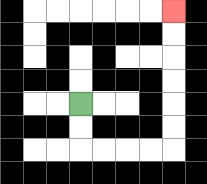{'start': '[3, 4]', 'end': '[7, 0]', 'path_directions': 'D,D,R,R,R,R,U,U,U,U,U,U', 'path_coordinates': '[[3, 4], [3, 5], [3, 6], [4, 6], [5, 6], [6, 6], [7, 6], [7, 5], [7, 4], [7, 3], [7, 2], [7, 1], [7, 0]]'}